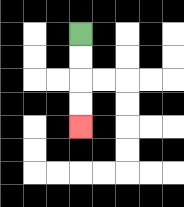{'start': '[3, 1]', 'end': '[3, 5]', 'path_directions': 'D,D,D,D', 'path_coordinates': '[[3, 1], [3, 2], [3, 3], [3, 4], [3, 5]]'}